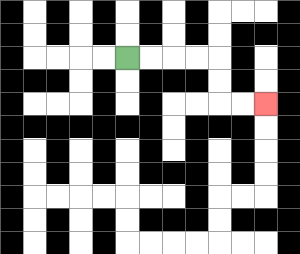{'start': '[5, 2]', 'end': '[11, 4]', 'path_directions': 'R,R,R,R,D,D,R,R', 'path_coordinates': '[[5, 2], [6, 2], [7, 2], [8, 2], [9, 2], [9, 3], [9, 4], [10, 4], [11, 4]]'}